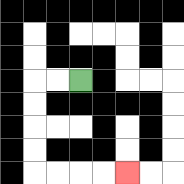{'start': '[3, 3]', 'end': '[5, 7]', 'path_directions': 'L,L,D,D,D,D,R,R,R,R', 'path_coordinates': '[[3, 3], [2, 3], [1, 3], [1, 4], [1, 5], [1, 6], [1, 7], [2, 7], [3, 7], [4, 7], [5, 7]]'}